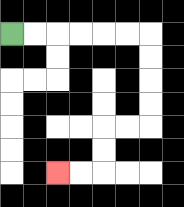{'start': '[0, 1]', 'end': '[2, 7]', 'path_directions': 'R,R,R,R,R,R,D,D,D,D,L,L,D,D,L,L', 'path_coordinates': '[[0, 1], [1, 1], [2, 1], [3, 1], [4, 1], [5, 1], [6, 1], [6, 2], [6, 3], [6, 4], [6, 5], [5, 5], [4, 5], [4, 6], [4, 7], [3, 7], [2, 7]]'}